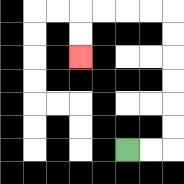{'start': '[5, 6]', 'end': '[3, 2]', 'path_directions': 'R,R,U,U,U,U,U,U,L,L,L,L,D,D', 'path_coordinates': '[[5, 6], [6, 6], [7, 6], [7, 5], [7, 4], [7, 3], [7, 2], [7, 1], [7, 0], [6, 0], [5, 0], [4, 0], [3, 0], [3, 1], [3, 2]]'}